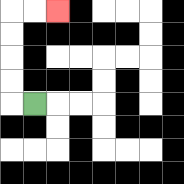{'start': '[1, 4]', 'end': '[2, 0]', 'path_directions': 'L,U,U,U,U,R,R', 'path_coordinates': '[[1, 4], [0, 4], [0, 3], [0, 2], [0, 1], [0, 0], [1, 0], [2, 0]]'}